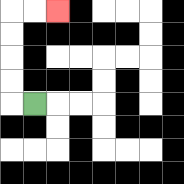{'start': '[1, 4]', 'end': '[2, 0]', 'path_directions': 'L,U,U,U,U,R,R', 'path_coordinates': '[[1, 4], [0, 4], [0, 3], [0, 2], [0, 1], [0, 0], [1, 0], [2, 0]]'}